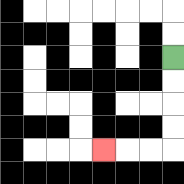{'start': '[7, 2]', 'end': '[4, 6]', 'path_directions': 'D,D,D,D,L,L,L', 'path_coordinates': '[[7, 2], [7, 3], [7, 4], [7, 5], [7, 6], [6, 6], [5, 6], [4, 6]]'}